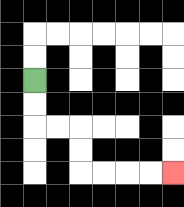{'start': '[1, 3]', 'end': '[7, 7]', 'path_directions': 'D,D,R,R,D,D,R,R,R,R', 'path_coordinates': '[[1, 3], [1, 4], [1, 5], [2, 5], [3, 5], [3, 6], [3, 7], [4, 7], [5, 7], [6, 7], [7, 7]]'}